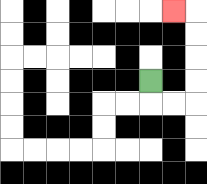{'start': '[6, 3]', 'end': '[7, 0]', 'path_directions': 'D,R,R,U,U,U,U,L', 'path_coordinates': '[[6, 3], [6, 4], [7, 4], [8, 4], [8, 3], [8, 2], [8, 1], [8, 0], [7, 0]]'}